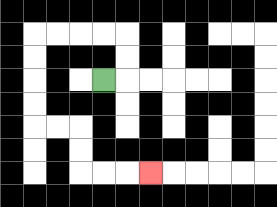{'start': '[4, 3]', 'end': '[6, 7]', 'path_directions': 'R,U,U,L,L,L,L,D,D,D,D,R,R,D,D,R,R,R', 'path_coordinates': '[[4, 3], [5, 3], [5, 2], [5, 1], [4, 1], [3, 1], [2, 1], [1, 1], [1, 2], [1, 3], [1, 4], [1, 5], [2, 5], [3, 5], [3, 6], [3, 7], [4, 7], [5, 7], [6, 7]]'}